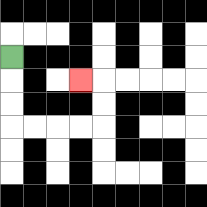{'start': '[0, 2]', 'end': '[3, 3]', 'path_directions': 'D,D,D,R,R,R,R,U,U,L', 'path_coordinates': '[[0, 2], [0, 3], [0, 4], [0, 5], [1, 5], [2, 5], [3, 5], [4, 5], [4, 4], [4, 3], [3, 3]]'}